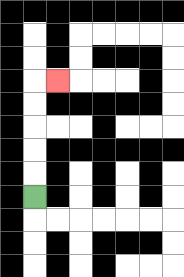{'start': '[1, 8]', 'end': '[2, 3]', 'path_directions': 'U,U,U,U,U,R', 'path_coordinates': '[[1, 8], [1, 7], [1, 6], [1, 5], [1, 4], [1, 3], [2, 3]]'}